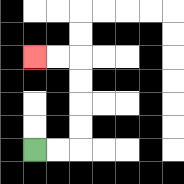{'start': '[1, 6]', 'end': '[1, 2]', 'path_directions': 'R,R,U,U,U,U,L,L', 'path_coordinates': '[[1, 6], [2, 6], [3, 6], [3, 5], [3, 4], [3, 3], [3, 2], [2, 2], [1, 2]]'}